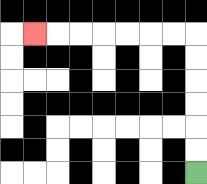{'start': '[8, 7]', 'end': '[1, 1]', 'path_directions': 'U,U,U,U,U,U,L,L,L,L,L,L,L', 'path_coordinates': '[[8, 7], [8, 6], [8, 5], [8, 4], [8, 3], [8, 2], [8, 1], [7, 1], [6, 1], [5, 1], [4, 1], [3, 1], [2, 1], [1, 1]]'}